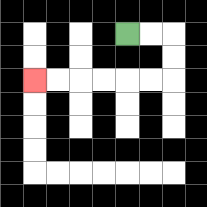{'start': '[5, 1]', 'end': '[1, 3]', 'path_directions': 'R,R,D,D,L,L,L,L,L,L', 'path_coordinates': '[[5, 1], [6, 1], [7, 1], [7, 2], [7, 3], [6, 3], [5, 3], [4, 3], [3, 3], [2, 3], [1, 3]]'}